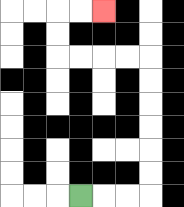{'start': '[3, 8]', 'end': '[4, 0]', 'path_directions': 'R,R,R,U,U,U,U,U,U,L,L,L,L,U,U,R,R', 'path_coordinates': '[[3, 8], [4, 8], [5, 8], [6, 8], [6, 7], [6, 6], [6, 5], [6, 4], [6, 3], [6, 2], [5, 2], [4, 2], [3, 2], [2, 2], [2, 1], [2, 0], [3, 0], [4, 0]]'}